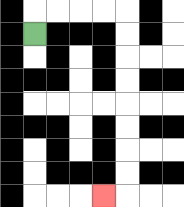{'start': '[1, 1]', 'end': '[4, 8]', 'path_directions': 'U,R,R,R,R,D,D,D,D,D,D,D,D,L', 'path_coordinates': '[[1, 1], [1, 0], [2, 0], [3, 0], [4, 0], [5, 0], [5, 1], [5, 2], [5, 3], [5, 4], [5, 5], [5, 6], [5, 7], [5, 8], [4, 8]]'}